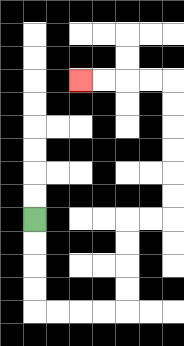{'start': '[1, 9]', 'end': '[3, 3]', 'path_directions': 'D,D,D,D,R,R,R,R,U,U,U,U,R,R,U,U,U,U,U,U,L,L,L,L', 'path_coordinates': '[[1, 9], [1, 10], [1, 11], [1, 12], [1, 13], [2, 13], [3, 13], [4, 13], [5, 13], [5, 12], [5, 11], [5, 10], [5, 9], [6, 9], [7, 9], [7, 8], [7, 7], [7, 6], [7, 5], [7, 4], [7, 3], [6, 3], [5, 3], [4, 3], [3, 3]]'}